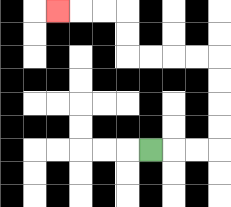{'start': '[6, 6]', 'end': '[2, 0]', 'path_directions': 'R,R,R,U,U,U,U,L,L,L,L,U,U,L,L,L', 'path_coordinates': '[[6, 6], [7, 6], [8, 6], [9, 6], [9, 5], [9, 4], [9, 3], [9, 2], [8, 2], [7, 2], [6, 2], [5, 2], [5, 1], [5, 0], [4, 0], [3, 0], [2, 0]]'}